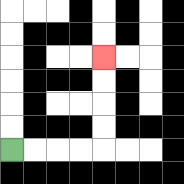{'start': '[0, 6]', 'end': '[4, 2]', 'path_directions': 'R,R,R,R,U,U,U,U', 'path_coordinates': '[[0, 6], [1, 6], [2, 6], [3, 6], [4, 6], [4, 5], [4, 4], [4, 3], [4, 2]]'}